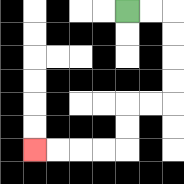{'start': '[5, 0]', 'end': '[1, 6]', 'path_directions': 'R,R,D,D,D,D,L,L,D,D,L,L,L,L', 'path_coordinates': '[[5, 0], [6, 0], [7, 0], [7, 1], [7, 2], [7, 3], [7, 4], [6, 4], [5, 4], [5, 5], [5, 6], [4, 6], [3, 6], [2, 6], [1, 6]]'}